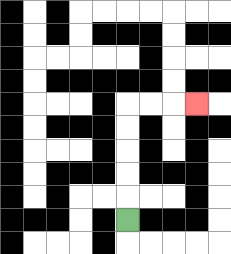{'start': '[5, 9]', 'end': '[8, 4]', 'path_directions': 'U,U,U,U,U,R,R,R', 'path_coordinates': '[[5, 9], [5, 8], [5, 7], [5, 6], [5, 5], [5, 4], [6, 4], [7, 4], [8, 4]]'}